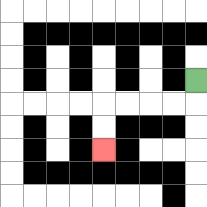{'start': '[8, 3]', 'end': '[4, 6]', 'path_directions': 'D,L,L,L,L,D,D', 'path_coordinates': '[[8, 3], [8, 4], [7, 4], [6, 4], [5, 4], [4, 4], [4, 5], [4, 6]]'}